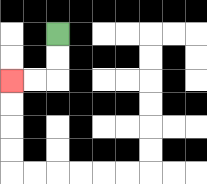{'start': '[2, 1]', 'end': '[0, 3]', 'path_directions': 'D,D,L,L', 'path_coordinates': '[[2, 1], [2, 2], [2, 3], [1, 3], [0, 3]]'}